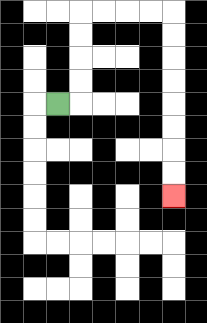{'start': '[2, 4]', 'end': '[7, 8]', 'path_directions': 'R,U,U,U,U,R,R,R,R,D,D,D,D,D,D,D,D', 'path_coordinates': '[[2, 4], [3, 4], [3, 3], [3, 2], [3, 1], [3, 0], [4, 0], [5, 0], [6, 0], [7, 0], [7, 1], [7, 2], [7, 3], [7, 4], [7, 5], [7, 6], [7, 7], [7, 8]]'}